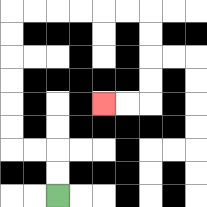{'start': '[2, 8]', 'end': '[4, 4]', 'path_directions': 'U,U,L,L,U,U,U,U,U,U,R,R,R,R,R,R,D,D,D,D,L,L', 'path_coordinates': '[[2, 8], [2, 7], [2, 6], [1, 6], [0, 6], [0, 5], [0, 4], [0, 3], [0, 2], [0, 1], [0, 0], [1, 0], [2, 0], [3, 0], [4, 0], [5, 0], [6, 0], [6, 1], [6, 2], [6, 3], [6, 4], [5, 4], [4, 4]]'}